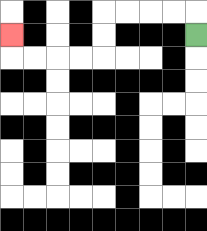{'start': '[8, 1]', 'end': '[0, 1]', 'path_directions': 'U,L,L,L,L,D,D,L,L,L,L,U', 'path_coordinates': '[[8, 1], [8, 0], [7, 0], [6, 0], [5, 0], [4, 0], [4, 1], [4, 2], [3, 2], [2, 2], [1, 2], [0, 2], [0, 1]]'}